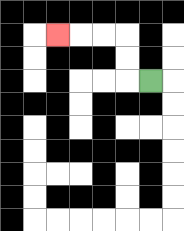{'start': '[6, 3]', 'end': '[2, 1]', 'path_directions': 'L,U,U,L,L,L', 'path_coordinates': '[[6, 3], [5, 3], [5, 2], [5, 1], [4, 1], [3, 1], [2, 1]]'}